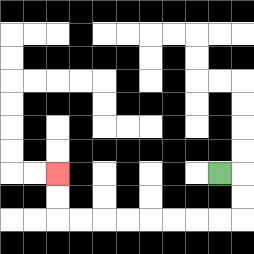{'start': '[9, 7]', 'end': '[2, 7]', 'path_directions': 'R,D,D,L,L,L,L,L,L,L,L,U,U', 'path_coordinates': '[[9, 7], [10, 7], [10, 8], [10, 9], [9, 9], [8, 9], [7, 9], [6, 9], [5, 9], [4, 9], [3, 9], [2, 9], [2, 8], [2, 7]]'}